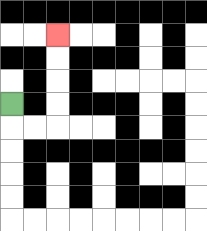{'start': '[0, 4]', 'end': '[2, 1]', 'path_directions': 'D,R,R,U,U,U,U', 'path_coordinates': '[[0, 4], [0, 5], [1, 5], [2, 5], [2, 4], [2, 3], [2, 2], [2, 1]]'}